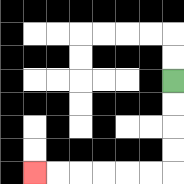{'start': '[7, 3]', 'end': '[1, 7]', 'path_directions': 'D,D,D,D,L,L,L,L,L,L', 'path_coordinates': '[[7, 3], [7, 4], [7, 5], [7, 6], [7, 7], [6, 7], [5, 7], [4, 7], [3, 7], [2, 7], [1, 7]]'}